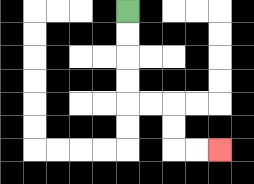{'start': '[5, 0]', 'end': '[9, 6]', 'path_directions': 'D,D,D,D,R,R,D,D,R,R', 'path_coordinates': '[[5, 0], [5, 1], [5, 2], [5, 3], [5, 4], [6, 4], [7, 4], [7, 5], [7, 6], [8, 6], [9, 6]]'}